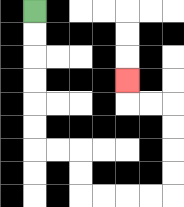{'start': '[1, 0]', 'end': '[5, 3]', 'path_directions': 'D,D,D,D,D,D,R,R,D,D,R,R,R,R,U,U,U,U,L,L,U', 'path_coordinates': '[[1, 0], [1, 1], [1, 2], [1, 3], [1, 4], [1, 5], [1, 6], [2, 6], [3, 6], [3, 7], [3, 8], [4, 8], [5, 8], [6, 8], [7, 8], [7, 7], [7, 6], [7, 5], [7, 4], [6, 4], [5, 4], [5, 3]]'}